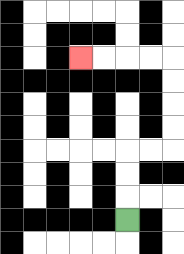{'start': '[5, 9]', 'end': '[3, 2]', 'path_directions': 'U,U,U,R,R,U,U,U,U,L,L,L,L', 'path_coordinates': '[[5, 9], [5, 8], [5, 7], [5, 6], [6, 6], [7, 6], [7, 5], [7, 4], [7, 3], [7, 2], [6, 2], [5, 2], [4, 2], [3, 2]]'}